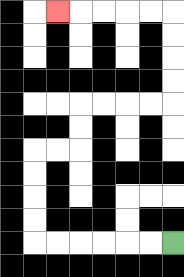{'start': '[7, 10]', 'end': '[2, 0]', 'path_directions': 'L,L,L,L,L,L,U,U,U,U,R,R,U,U,R,R,R,R,U,U,U,U,L,L,L,L,L', 'path_coordinates': '[[7, 10], [6, 10], [5, 10], [4, 10], [3, 10], [2, 10], [1, 10], [1, 9], [1, 8], [1, 7], [1, 6], [2, 6], [3, 6], [3, 5], [3, 4], [4, 4], [5, 4], [6, 4], [7, 4], [7, 3], [7, 2], [7, 1], [7, 0], [6, 0], [5, 0], [4, 0], [3, 0], [2, 0]]'}